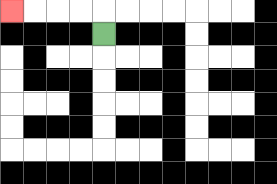{'start': '[4, 1]', 'end': '[0, 0]', 'path_directions': 'U,L,L,L,L', 'path_coordinates': '[[4, 1], [4, 0], [3, 0], [2, 0], [1, 0], [0, 0]]'}